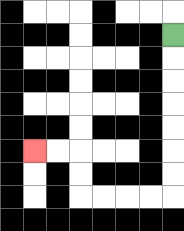{'start': '[7, 1]', 'end': '[1, 6]', 'path_directions': 'D,D,D,D,D,D,D,L,L,L,L,U,U,L,L', 'path_coordinates': '[[7, 1], [7, 2], [7, 3], [7, 4], [7, 5], [7, 6], [7, 7], [7, 8], [6, 8], [5, 8], [4, 8], [3, 8], [3, 7], [3, 6], [2, 6], [1, 6]]'}